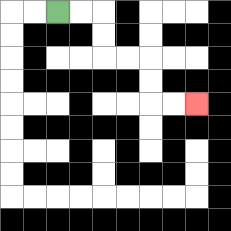{'start': '[2, 0]', 'end': '[8, 4]', 'path_directions': 'R,R,D,D,R,R,D,D,R,R', 'path_coordinates': '[[2, 0], [3, 0], [4, 0], [4, 1], [4, 2], [5, 2], [6, 2], [6, 3], [6, 4], [7, 4], [8, 4]]'}